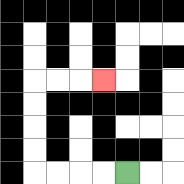{'start': '[5, 7]', 'end': '[4, 3]', 'path_directions': 'L,L,L,L,U,U,U,U,R,R,R', 'path_coordinates': '[[5, 7], [4, 7], [3, 7], [2, 7], [1, 7], [1, 6], [1, 5], [1, 4], [1, 3], [2, 3], [3, 3], [4, 3]]'}